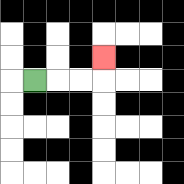{'start': '[1, 3]', 'end': '[4, 2]', 'path_directions': 'R,R,R,U', 'path_coordinates': '[[1, 3], [2, 3], [3, 3], [4, 3], [4, 2]]'}